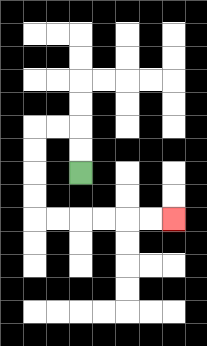{'start': '[3, 7]', 'end': '[7, 9]', 'path_directions': 'U,U,L,L,D,D,D,D,R,R,R,R,R,R', 'path_coordinates': '[[3, 7], [3, 6], [3, 5], [2, 5], [1, 5], [1, 6], [1, 7], [1, 8], [1, 9], [2, 9], [3, 9], [4, 9], [5, 9], [6, 9], [7, 9]]'}